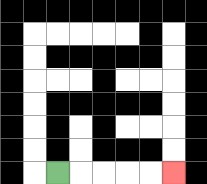{'start': '[2, 7]', 'end': '[7, 7]', 'path_directions': 'R,R,R,R,R', 'path_coordinates': '[[2, 7], [3, 7], [4, 7], [5, 7], [6, 7], [7, 7]]'}